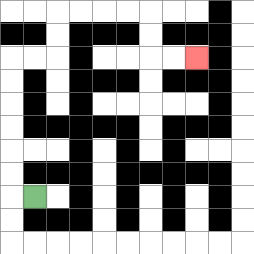{'start': '[1, 8]', 'end': '[8, 2]', 'path_directions': 'L,U,U,U,U,U,U,R,R,U,U,R,R,R,R,D,D,R,R', 'path_coordinates': '[[1, 8], [0, 8], [0, 7], [0, 6], [0, 5], [0, 4], [0, 3], [0, 2], [1, 2], [2, 2], [2, 1], [2, 0], [3, 0], [4, 0], [5, 0], [6, 0], [6, 1], [6, 2], [7, 2], [8, 2]]'}